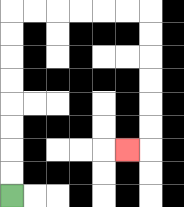{'start': '[0, 8]', 'end': '[5, 6]', 'path_directions': 'U,U,U,U,U,U,U,U,R,R,R,R,R,R,D,D,D,D,D,D,L', 'path_coordinates': '[[0, 8], [0, 7], [0, 6], [0, 5], [0, 4], [0, 3], [0, 2], [0, 1], [0, 0], [1, 0], [2, 0], [3, 0], [4, 0], [5, 0], [6, 0], [6, 1], [6, 2], [6, 3], [6, 4], [6, 5], [6, 6], [5, 6]]'}